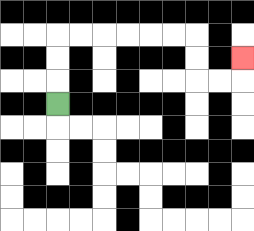{'start': '[2, 4]', 'end': '[10, 2]', 'path_directions': 'U,U,U,R,R,R,R,R,R,D,D,R,R,U', 'path_coordinates': '[[2, 4], [2, 3], [2, 2], [2, 1], [3, 1], [4, 1], [5, 1], [6, 1], [7, 1], [8, 1], [8, 2], [8, 3], [9, 3], [10, 3], [10, 2]]'}